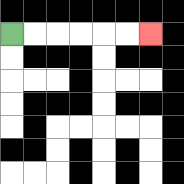{'start': '[0, 1]', 'end': '[6, 1]', 'path_directions': 'R,R,R,R,R,R', 'path_coordinates': '[[0, 1], [1, 1], [2, 1], [3, 1], [4, 1], [5, 1], [6, 1]]'}